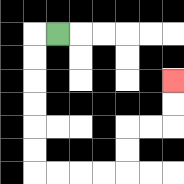{'start': '[2, 1]', 'end': '[7, 3]', 'path_directions': 'L,D,D,D,D,D,D,R,R,R,R,U,U,R,R,U,U', 'path_coordinates': '[[2, 1], [1, 1], [1, 2], [1, 3], [1, 4], [1, 5], [1, 6], [1, 7], [2, 7], [3, 7], [4, 7], [5, 7], [5, 6], [5, 5], [6, 5], [7, 5], [7, 4], [7, 3]]'}